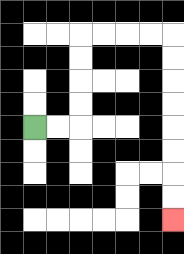{'start': '[1, 5]', 'end': '[7, 9]', 'path_directions': 'R,R,U,U,U,U,R,R,R,R,D,D,D,D,D,D,D,D', 'path_coordinates': '[[1, 5], [2, 5], [3, 5], [3, 4], [3, 3], [3, 2], [3, 1], [4, 1], [5, 1], [6, 1], [7, 1], [7, 2], [7, 3], [7, 4], [7, 5], [7, 6], [7, 7], [7, 8], [7, 9]]'}